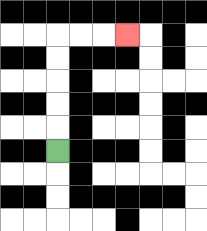{'start': '[2, 6]', 'end': '[5, 1]', 'path_directions': 'U,U,U,U,U,R,R,R', 'path_coordinates': '[[2, 6], [2, 5], [2, 4], [2, 3], [2, 2], [2, 1], [3, 1], [4, 1], [5, 1]]'}